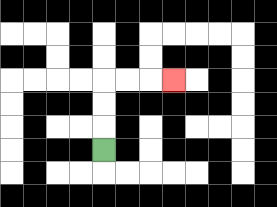{'start': '[4, 6]', 'end': '[7, 3]', 'path_directions': 'U,U,U,R,R,R', 'path_coordinates': '[[4, 6], [4, 5], [4, 4], [4, 3], [5, 3], [6, 3], [7, 3]]'}